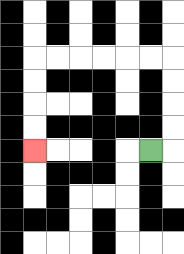{'start': '[6, 6]', 'end': '[1, 6]', 'path_directions': 'R,U,U,U,U,L,L,L,L,L,L,D,D,D,D', 'path_coordinates': '[[6, 6], [7, 6], [7, 5], [7, 4], [7, 3], [7, 2], [6, 2], [5, 2], [4, 2], [3, 2], [2, 2], [1, 2], [1, 3], [1, 4], [1, 5], [1, 6]]'}